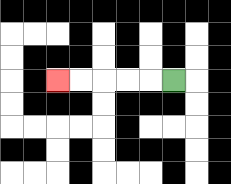{'start': '[7, 3]', 'end': '[2, 3]', 'path_directions': 'L,L,L,L,L', 'path_coordinates': '[[7, 3], [6, 3], [5, 3], [4, 3], [3, 3], [2, 3]]'}